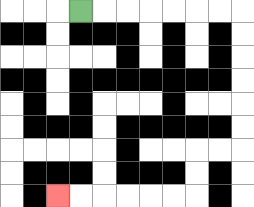{'start': '[3, 0]', 'end': '[2, 8]', 'path_directions': 'R,R,R,R,R,R,R,D,D,D,D,D,D,L,L,D,D,L,L,L,L,L,L', 'path_coordinates': '[[3, 0], [4, 0], [5, 0], [6, 0], [7, 0], [8, 0], [9, 0], [10, 0], [10, 1], [10, 2], [10, 3], [10, 4], [10, 5], [10, 6], [9, 6], [8, 6], [8, 7], [8, 8], [7, 8], [6, 8], [5, 8], [4, 8], [3, 8], [2, 8]]'}